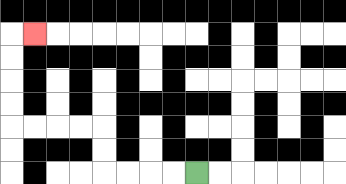{'start': '[8, 7]', 'end': '[1, 1]', 'path_directions': 'L,L,L,L,U,U,L,L,L,L,U,U,U,U,R', 'path_coordinates': '[[8, 7], [7, 7], [6, 7], [5, 7], [4, 7], [4, 6], [4, 5], [3, 5], [2, 5], [1, 5], [0, 5], [0, 4], [0, 3], [0, 2], [0, 1], [1, 1]]'}